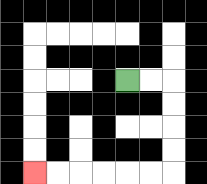{'start': '[5, 3]', 'end': '[1, 7]', 'path_directions': 'R,R,D,D,D,D,L,L,L,L,L,L', 'path_coordinates': '[[5, 3], [6, 3], [7, 3], [7, 4], [7, 5], [7, 6], [7, 7], [6, 7], [5, 7], [4, 7], [3, 7], [2, 7], [1, 7]]'}